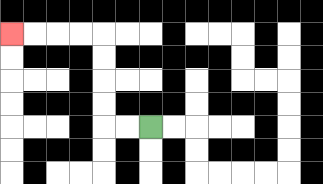{'start': '[6, 5]', 'end': '[0, 1]', 'path_directions': 'L,L,U,U,U,U,L,L,L,L', 'path_coordinates': '[[6, 5], [5, 5], [4, 5], [4, 4], [4, 3], [4, 2], [4, 1], [3, 1], [2, 1], [1, 1], [0, 1]]'}